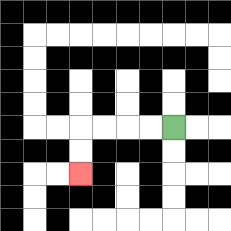{'start': '[7, 5]', 'end': '[3, 7]', 'path_directions': 'L,L,L,L,D,D', 'path_coordinates': '[[7, 5], [6, 5], [5, 5], [4, 5], [3, 5], [3, 6], [3, 7]]'}